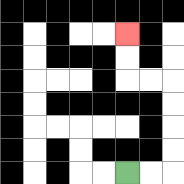{'start': '[5, 7]', 'end': '[5, 1]', 'path_directions': 'R,R,U,U,U,U,L,L,U,U', 'path_coordinates': '[[5, 7], [6, 7], [7, 7], [7, 6], [7, 5], [7, 4], [7, 3], [6, 3], [5, 3], [5, 2], [5, 1]]'}